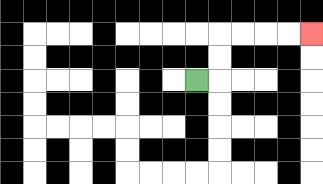{'start': '[8, 3]', 'end': '[13, 1]', 'path_directions': 'R,U,U,R,R,R,R', 'path_coordinates': '[[8, 3], [9, 3], [9, 2], [9, 1], [10, 1], [11, 1], [12, 1], [13, 1]]'}